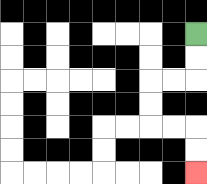{'start': '[8, 1]', 'end': '[8, 7]', 'path_directions': 'D,D,L,L,D,D,R,R,D,D', 'path_coordinates': '[[8, 1], [8, 2], [8, 3], [7, 3], [6, 3], [6, 4], [6, 5], [7, 5], [8, 5], [8, 6], [8, 7]]'}